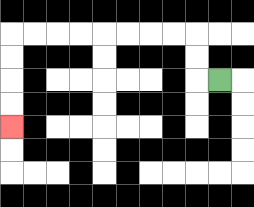{'start': '[9, 3]', 'end': '[0, 5]', 'path_directions': 'L,U,U,L,L,L,L,L,L,L,L,D,D,D,D', 'path_coordinates': '[[9, 3], [8, 3], [8, 2], [8, 1], [7, 1], [6, 1], [5, 1], [4, 1], [3, 1], [2, 1], [1, 1], [0, 1], [0, 2], [0, 3], [0, 4], [0, 5]]'}